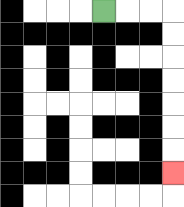{'start': '[4, 0]', 'end': '[7, 7]', 'path_directions': 'R,R,R,D,D,D,D,D,D,D', 'path_coordinates': '[[4, 0], [5, 0], [6, 0], [7, 0], [7, 1], [7, 2], [7, 3], [7, 4], [7, 5], [7, 6], [7, 7]]'}